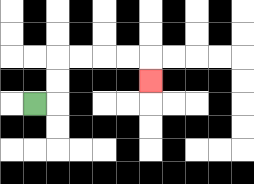{'start': '[1, 4]', 'end': '[6, 3]', 'path_directions': 'R,U,U,R,R,R,R,D', 'path_coordinates': '[[1, 4], [2, 4], [2, 3], [2, 2], [3, 2], [4, 2], [5, 2], [6, 2], [6, 3]]'}